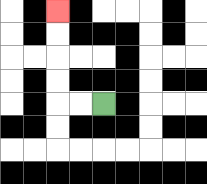{'start': '[4, 4]', 'end': '[2, 0]', 'path_directions': 'L,L,U,U,U,U', 'path_coordinates': '[[4, 4], [3, 4], [2, 4], [2, 3], [2, 2], [2, 1], [2, 0]]'}